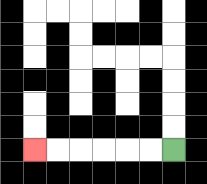{'start': '[7, 6]', 'end': '[1, 6]', 'path_directions': 'L,L,L,L,L,L', 'path_coordinates': '[[7, 6], [6, 6], [5, 6], [4, 6], [3, 6], [2, 6], [1, 6]]'}